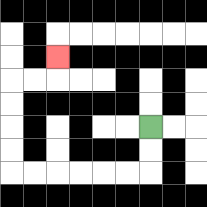{'start': '[6, 5]', 'end': '[2, 2]', 'path_directions': 'D,D,L,L,L,L,L,L,U,U,U,U,R,R,U', 'path_coordinates': '[[6, 5], [6, 6], [6, 7], [5, 7], [4, 7], [3, 7], [2, 7], [1, 7], [0, 7], [0, 6], [0, 5], [0, 4], [0, 3], [1, 3], [2, 3], [2, 2]]'}